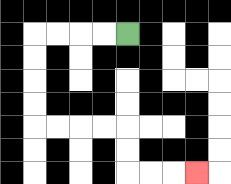{'start': '[5, 1]', 'end': '[8, 7]', 'path_directions': 'L,L,L,L,D,D,D,D,R,R,R,R,D,D,R,R,R', 'path_coordinates': '[[5, 1], [4, 1], [3, 1], [2, 1], [1, 1], [1, 2], [1, 3], [1, 4], [1, 5], [2, 5], [3, 5], [4, 5], [5, 5], [5, 6], [5, 7], [6, 7], [7, 7], [8, 7]]'}